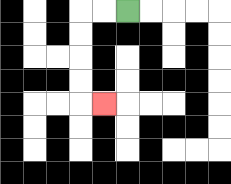{'start': '[5, 0]', 'end': '[4, 4]', 'path_directions': 'L,L,D,D,D,D,R', 'path_coordinates': '[[5, 0], [4, 0], [3, 0], [3, 1], [3, 2], [3, 3], [3, 4], [4, 4]]'}